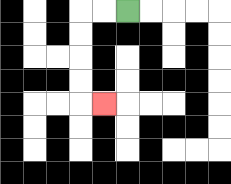{'start': '[5, 0]', 'end': '[4, 4]', 'path_directions': 'L,L,D,D,D,D,R', 'path_coordinates': '[[5, 0], [4, 0], [3, 0], [3, 1], [3, 2], [3, 3], [3, 4], [4, 4]]'}